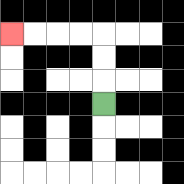{'start': '[4, 4]', 'end': '[0, 1]', 'path_directions': 'U,U,U,L,L,L,L', 'path_coordinates': '[[4, 4], [4, 3], [4, 2], [4, 1], [3, 1], [2, 1], [1, 1], [0, 1]]'}